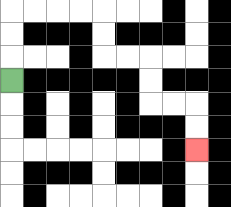{'start': '[0, 3]', 'end': '[8, 6]', 'path_directions': 'U,U,U,R,R,R,R,D,D,R,R,D,D,R,R,D,D', 'path_coordinates': '[[0, 3], [0, 2], [0, 1], [0, 0], [1, 0], [2, 0], [3, 0], [4, 0], [4, 1], [4, 2], [5, 2], [6, 2], [6, 3], [6, 4], [7, 4], [8, 4], [8, 5], [8, 6]]'}